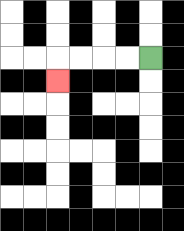{'start': '[6, 2]', 'end': '[2, 3]', 'path_directions': 'L,L,L,L,D', 'path_coordinates': '[[6, 2], [5, 2], [4, 2], [3, 2], [2, 2], [2, 3]]'}